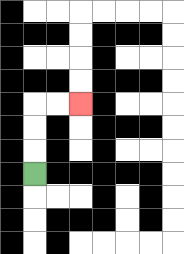{'start': '[1, 7]', 'end': '[3, 4]', 'path_directions': 'U,U,U,R,R', 'path_coordinates': '[[1, 7], [1, 6], [1, 5], [1, 4], [2, 4], [3, 4]]'}